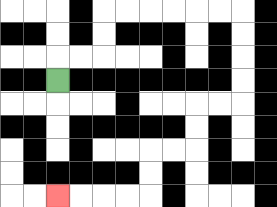{'start': '[2, 3]', 'end': '[2, 8]', 'path_directions': 'U,R,R,U,U,R,R,R,R,R,R,D,D,D,D,L,L,D,D,L,L,D,D,L,L,L,L', 'path_coordinates': '[[2, 3], [2, 2], [3, 2], [4, 2], [4, 1], [4, 0], [5, 0], [6, 0], [7, 0], [8, 0], [9, 0], [10, 0], [10, 1], [10, 2], [10, 3], [10, 4], [9, 4], [8, 4], [8, 5], [8, 6], [7, 6], [6, 6], [6, 7], [6, 8], [5, 8], [4, 8], [3, 8], [2, 8]]'}